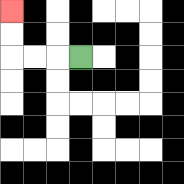{'start': '[3, 2]', 'end': '[0, 0]', 'path_directions': 'L,L,L,U,U', 'path_coordinates': '[[3, 2], [2, 2], [1, 2], [0, 2], [0, 1], [0, 0]]'}